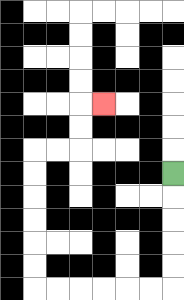{'start': '[7, 7]', 'end': '[4, 4]', 'path_directions': 'D,D,D,D,D,L,L,L,L,L,L,U,U,U,U,U,U,R,R,U,U,R', 'path_coordinates': '[[7, 7], [7, 8], [7, 9], [7, 10], [7, 11], [7, 12], [6, 12], [5, 12], [4, 12], [3, 12], [2, 12], [1, 12], [1, 11], [1, 10], [1, 9], [1, 8], [1, 7], [1, 6], [2, 6], [3, 6], [3, 5], [3, 4], [4, 4]]'}